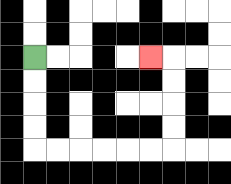{'start': '[1, 2]', 'end': '[6, 2]', 'path_directions': 'D,D,D,D,R,R,R,R,R,R,U,U,U,U,L', 'path_coordinates': '[[1, 2], [1, 3], [1, 4], [1, 5], [1, 6], [2, 6], [3, 6], [4, 6], [5, 6], [6, 6], [7, 6], [7, 5], [7, 4], [7, 3], [7, 2], [6, 2]]'}